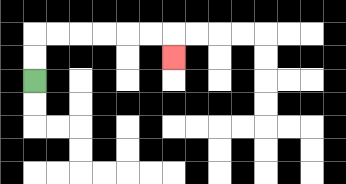{'start': '[1, 3]', 'end': '[7, 2]', 'path_directions': 'U,U,R,R,R,R,R,R,D', 'path_coordinates': '[[1, 3], [1, 2], [1, 1], [2, 1], [3, 1], [4, 1], [5, 1], [6, 1], [7, 1], [7, 2]]'}